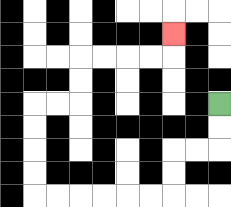{'start': '[9, 4]', 'end': '[7, 1]', 'path_directions': 'D,D,L,L,D,D,L,L,L,L,L,L,U,U,U,U,R,R,U,U,R,R,R,R,U', 'path_coordinates': '[[9, 4], [9, 5], [9, 6], [8, 6], [7, 6], [7, 7], [7, 8], [6, 8], [5, 8], [4, 8], [3, 8], [2, 8], [1, 8], [1, 7], [1, 6], [1, 5], [1, 4], [2, 4], [3, 4], [3, 3], [3, 2], [4, 2], [5, 2], [6, 2], [7, 2], [7, 1]]'}